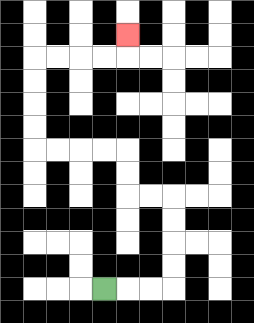{'start': '[4, 12]', 'end': '[5, 1]', 'path_directions': 'R,R,R,U,U,U,U,L,L,U,U,L,L,L,L,U,U,U,U,R,R,R,R,U', 'path_coordinates': '[[4, 12], [5, 12], [6, 12], [7, 12], [7, 11], [7, 10], [7, 9], [7, 8], [6, 8], [5, 8], [5, 7], [5, 6], [4, 6], [3, 6], [2, 6], [1, 6], [1, 5], [1, 4], [1, 3], [1, 2], [2, 2], [3, 2], [4, 2], [5, 2], [5, 1]]'}